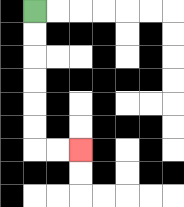{'start': '[1, 0]', 'end': '[3, 6]', 'path_directions': 'D,D,D,D,D,D,R,R', 'path_coordinates': '[[1, 0], [1, 1], [1, 2], [1, 3], [1, 4], [1, 5], [1, 6], [2, 6], [3, 6]]'}